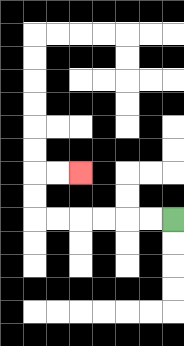{'start': '[7, 9]', 'end': '[3, 7]', 'path_directions': 'L,L,L,L,L,L,U,U,R,R', 'path_coordinates': '[[7, 9], [6, 9], [5, 9], [4, 9], [3, 9], [2, 9], [1, 9], [1, 8], [1, 7], [2, 7], [3, 7]]'}